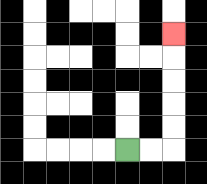{'start': '[5, 6]', 'end': '[7, 1]', 'path_directions': 'R,R,U,U,U,U,U', 'path_coordinates': '[[5, 6], [6, 6], [7, 6], [7, 5], [7, 4], [7, 3], [7, 2], [7, 1]]'}